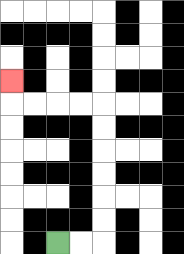{'start': '[2, 10]', 'end': '[0, 3]', 'path_directions': 'R,R,U,U,U,U,U,U,L,L,L,L,U', 'path_coordinates': '[[2, 10], [3, 10], [4, 10], [4, 9], [4, 8], [4, 7], [4, 6], [4, 5], [4, 4], [3, 4], [2, 4], [1, 4], [0, 4], [0, 3]]'}